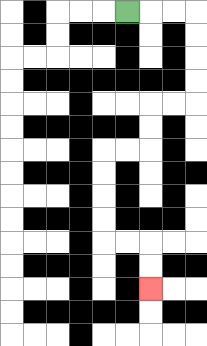{'start': '[5, 0]', 'end': '[6, 12]', 'path_directions': 'R,R,R,D,D,D,D,L,L,D,D,L,L,D,D,D,D,R,R,D,D', 'path_coordinates': '[[5, 0], [6, 0], [7, 0], [8, 0], [8, 1], [8, 2], [8, 3], [8, 4], [7, 4], [6, 4], [6, 5], [6, 6], [5, 6], [4, 6], [4, 7], [4, 8], [4, 9], [4, 10], [5, 10], [6, 10], [6, 11], [6, 12]]'}